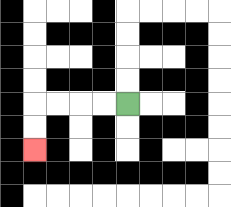{'start': '[5, 4]', 'end': '[1, 6]', 'path_directions': 'L,L,L,L,D,D', 'path_coordinates': '[[5, 4], [4, 4], [3, 4], [2, 4], [1, 4], [1, 5], [1, 6]]'}